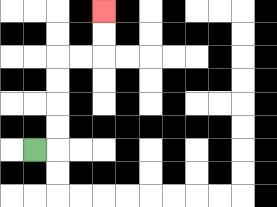{'start': '[1, 6]', 'end': '[4, 0]', 'path_directions': 'R,U,U,U,U,R,R,U,U', 'path_coordinates': '[[1, 6], [2, 6], [2, 5], [2, 4], [2, 3], [2, 2], [3, 2], [4, 2], [4, 1], [4, 0]]'}